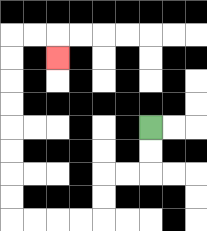{'start': '[6, 5]', 'end': '[2, 2]', 'path_directions': 'D,D,L,L,D,D,L,L,L,L,U,U,U,U,U,U,U,U,R,R,D', 'path_coordinates': '[[6, 5], [6, 6], [6, 7], [5, 7], [4, 7], [4, 8], [4, 9], [3, 9], [2, 9], [1, 9], [0, 9], [0, 8], [0, 7], [0, 6], [0, 5], [0, 4], [0, 3], [0, 2], [0, 1], [1, 1], [2, 1], [2, 2]]'}